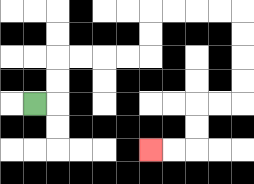{'start': '[1, 4]', 'end': '[6, 6]', 'path_directions': 'R,U,U,R,R,R,R,U,U,R,R,R,R,D,D,D,D,L,L,D,D,L,L', 'path_coordinates': '[[1, 4], [2, 4], [2, 3], [2, 2], [3, 2], [4, 2], [5, 2], [6, 2], [6, 1], [6, 0], [7, 0], [8, 0], [9, 0], [10, 0], [10, 1], [10, 2], [10, 3], [10, 4], [9, 4], [8, 4], [8, 5], [8, 6], [7, 6], [6, 6]]'}